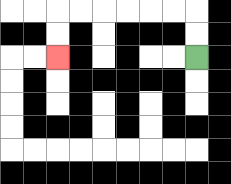{'start': '[8, 2]', 'end': '[2, 2]', 'path_directions': 'U,U,L,L,L,L,L,L,D,D', 'path_coordinates': '[[8, 2], [8, 1], [8, 0], [7, 0], [6, 0], [5, 0], [4, 0], [3, 0], [2, 0], [2, 1], [2, 2]]'}